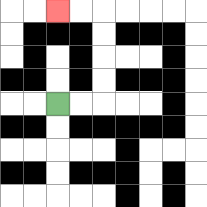{'start': '[2, 4]', 'end': '[2, 0]', 'path_directions': 'R,R,U,U,U,U,L,L', 'path_coordinates': '[[2, 4], [3, 4], [4, 4], [4, 3], [4, 2], [4, 1], [4, 0], [3, 0], [2, 0]]'}